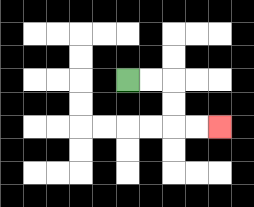{'start': '[5, 3]', 'end': '[9, 5]', 'path_directions': 'R,R,D,D,R,R', 'path_coordinates': '[[5, 3], [6, 3], [7, 3], [7, 4], [7, 5], [8, 5], [9, 5]]'}